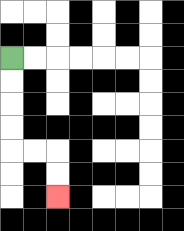{'start': '[0, 2]', 'end': '[2, 8]', 'path_directions': 'D,D,D,D,R,R,D,D', 'path_coordinates': '[[0, 2], [0, 3], [0, 4], [0, 5], [0, 6], [1, 6], [2, 6], [2, 7], [2, 8]]'}